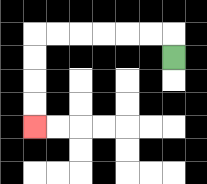{'start': '[7, 2]', 'end': '[1, 5]', 'path_directions': 'U,L,L,L,L,L,L,D,D,D,D', 'path_coordinates': '[[7, 2], [7, 1], [6, 1], [5, 1], [4, 1], [3, 1], [2, 1], [1, 1], [1, 2], [1, 3], [1, 4], [1, 5]]'}